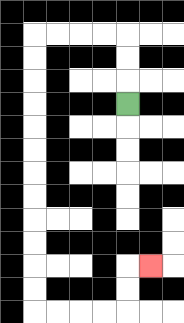{'start': '[5, 4]', 'end': '[6, 11]', 'path_directions': 'U,U,U,L,L,L,L,D,D,D,D,D,D,D,D,D,D,D,D,R,R,R,R,U,U,R', 'path_coordinates': '[[5, 4], [5, 3], [5, 2], [5, 1], [4, 1], [3, 1], [2, 1], [1, 1], [1, 2], [1, 3], [1, 4], [1, 5], [1, 6], [1, 7], [1, 8], [1, 9], [1, 10], [1, 11], [1, 12], [1, 13], [2, 13], [3, 13], [4, 13], [5, 13], [5, 12], [5, 11], [6, 11]]'}